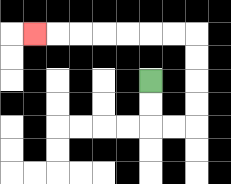{'start': '[6, 3]', 'end': '[1, 1]', 'path_directions': 'D,D,R,R,U,U,U,U,L,L,L,L,L,L,L', 'path_coordinates': '[[6, 3], [6, 4], [6, 5], [7, 5], [8, 5], [8, 4], [8, 3], [8, 2], [8, 1], [7, 1], [6, 1], [5, 1], [4, 1], [3, 1], [2, 1], [1, 1]]'}